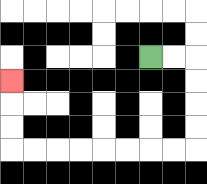{'start': '[6, 2]', 'end': '[0, 3]', 'path_directions': 'R,R,D,D,D,D,L,L,L,L,L,L,L,L,U,U,U', 'path_coordinates': '[[6, 2], [7, 2], [8, 2], [8, 3], [8, 4], [8, 5], [8, 6], [7, 6], [6, 6], [5, 6], [4, 6], [3, 6], [2, 6], [1, 6], [0, 6], [0, 5], [0, 4], [0, 3]]'}